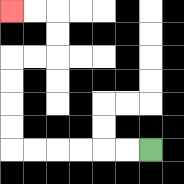{'start': '[6, 6]', 'end': '[0, 0]', 'path_directions': 'L,L,L,L,L,L,U,U,U,U,R,R,U,U,L,L', 'path_coordinates': '[[6, 6], [5, 6], [4, 6], [3, 6], [2, 6], [1, 6], [0, 6], [0, 5], [0, 4], [0, 3], [0, 2], [1, 2], [2, 2], [2, 1], [2, 0], [1, 0], [0, 0]]'}